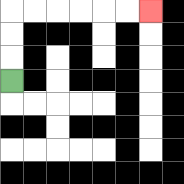{'start': '[0, 3]', 'end': '[6, 0]', 'path_directions': 'U,U,U,R,R,R,R,R,R', 'path_coordinates': '[[0, 3], [0, 2], [0, 1], [0, 0], [1, 0], [2, 0], [3, 0], [4, 0], [5, 0], [6, 0]]'}